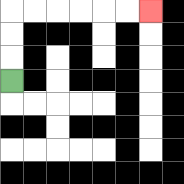{'start': '[0, 3]', 'end': '[6, 0]', 'path_directions': 'U,U,U,R,R,R,R,R,R', 'path_coordinates': '[[0, 3], [0, 2], [0, 1], [0, 0], [1, 0], [2, 0], [3, 0], [4, 0], [5, 0], [6, 0]]'}